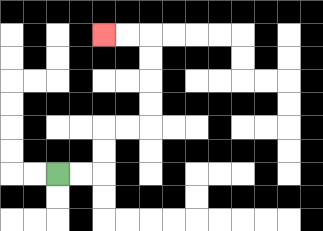{'start': '[2, 7]', 'end': '[4, 1]', 'path_directions': 'R,R,U,U,R,R,U,U,U,U,L,L', 'path_coordinates': '[[2, 7], [3, 7], [4, 7], [4, 6], [4, 5], [5, 5], [6, 5], [6, 4], [6, 3], [6, 2], [6, 1], [5, 1], [4, 1]]'}